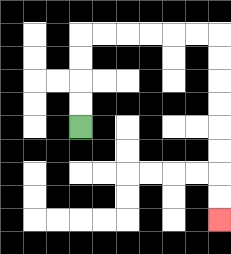{'start': '[3, 5]', 'end': '[9, 9]', 'path_directions': 'U,U,U,U,R,R,R,R,R,R,D,D,D,D,D,D,D,D', 'path_coordinates': '[[3, 5], [3, 4], [3, 3], [3, 2], [3, 1], [4, 1], [5, 1], [6, 1], [7, 1], [8, 1], [9, 1], [9, 2], [9, 3], [9, 4], [9, 5], [9, 6], [9, 7], [9, 8], [9, 9]]'}